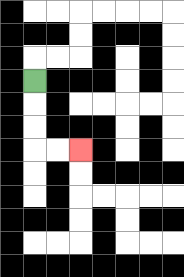{'start': '[1, 3]', 'end': '[3, 6]', 'path_directions': 'D,D,D,R,R', 'path_coordinates': '[[1, 3], [1, 4], [1, 5], [1, 6], [2, 6], [3, 6]]'}